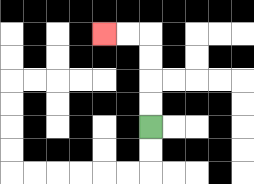{'start': '[6, 5]', 'end': '[4, 1]', 'path_directions': 'U,U,U,U,L,L', 'path_coordinates': '[[6, 5], [6, 4], [6, 3], [6, 2], [6, 1], [5, 1], [4, 1]]'}